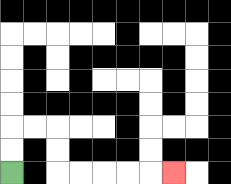{'start': '[0, 7]', 'end': '[7, 7]', 'path_directions': 'U,U,R,R,D,D,R,R,R,R,R', 'path_coordinates': '[[0, 7], [0, 6], [0, 5], [1, 5], [2, 5], [2, 6], [2, 7], [3, 7], [4, 7], [5, 7], [6, 7], [7, 7]]'}